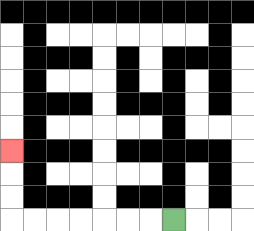{'start': '[7, 9]', 'end': '[0, 6]', 'path_directions': 'L,L,L,L,L,L,L,U,U,U', 'path_coordinates': '[[7, 9], [6, 9], [5, 9], [4, 9], [3, 9], [2, 9], [1, 9], [0, 9], [0, 8], [0, 7], [0, 6]]'}